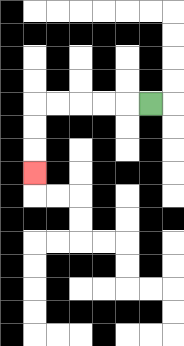{'start': '[6, 4]', 'end': '[1, 7]', 'path_directions': 'L,L,L,L,L,D,D,D', 'path_coordinates': '[[6, 4], [5, 4], [4, 4], [3, 4], [2, 4], [1, 4], [1, 5], [1, 6], [1, 7]]'}